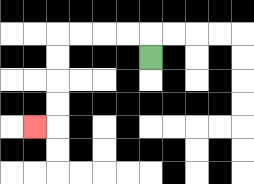{'start': '[6, 2]', 'end': '[1, 5]', 'path_directions': 'U,L,L,L,L,D,D,D,D,L', 'path_coordinates': '[[6, 2], [6, 1], [5, 1], [4, 1], [3, 1], [2, 1], [2, 2], [2, 3], [2, 4], [2, 5], [1, 5]]'}